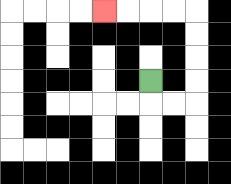{'start': '[6, 3]', 'end': '[4, 0]', 'path_directions': 'D,R,R,U,U,U,U,L,L,L,L', 'path_coordinates': '[[6, 3], [6, 4], [7, 4], [8, 4], [8, 3], [8, 2], [8, 1], [8, 0], [7, 0], [6, 0], [5, 0], [4, 0]]'}